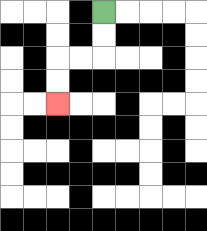{'start': '[4, 0]', 'end': '[2, 4]', 'path_directions': 'D,D,L,L,D,D', 'path_coordinates': '[[4, 0], [4, 1], [4, 2], [3, 2], [2, 2], [2, 3], [2, 4]]'}